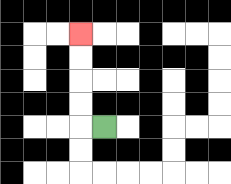{'start': '[4, 5]', 'end': '[3, 1]', 'path_directions': 'L,U,U,U,U', 'path_coordinates': '[[4, 5], [3, 5], [3, 4], [3, 3], [3, 2], [3, 1]]'}